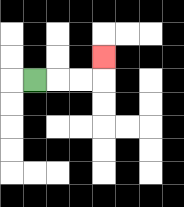{'start': '[1, 3]', 'end': '[4, 2]', 'path_directions': 'R,R,R,U', 'path_coordinates': '[[1, 3], [2, 3], [3, 3], [4, 3], [4, 2]]'}